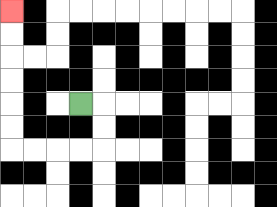{'start': '[3, 4]', 'end': '[0, 0]', 'path_directions': 'R,D,D,L,L,L,L,U,U,U,U,U,U', 'path_coordinates': '[[3, 4], [4, 4], [4, 5], [4, 6], [3, 6], [2, 6], [1, 6], [0, 6], [0, 5], [0, 4], [0, 3], [0, 2], [0, 1], [0, 0]]'}